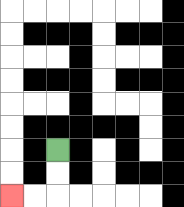{'start': '[2, 6]', 'end': '[0, 8]', 'path_directions': 'D,D,L,L', 'path_coordinates': '[[2, 6], [2, 7], [2, 8], [1, 8], [0, 8]]'}